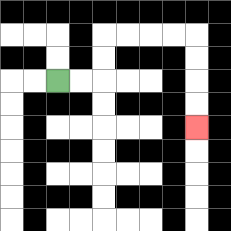{'start': '[2, 3]', 'end': '[8, 5]', 'path_directions': 'R,R,U,U,R,R,R,R,D,D,D,D', 'path_coordinates': '[[2, 3], [3, 3], [4, 3], [4, 2], [4, 1], [5, 1], [6, 1], [7, 1], [8, 1], [8, 2], [8, 3], [8, 4], [8, 5]]'}